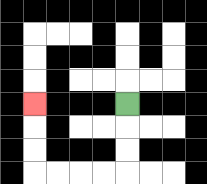{'start': '[5, 4]', 'end': '[1, 4]', 'path_directions': 'D,D,D,L,L,L,L,U,U,U', 'path_coordinates': '[[5, 4], [5, 5], [5, 6], [5, 7], [4, 7], [3, 7], [2, 7], [1, 7], [1, 6], [1, 5], [1, 4]]'}